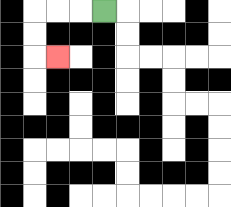{'start': '[4, 0]', 'end': '[2, 2]', 'path_directions': 'L,L,L,D,D,R', 'path_coordinates': '[[4, 0], [3, 0], [2, 0], [1, 0], [1, 1], [1, 2], [2, 2]]'}